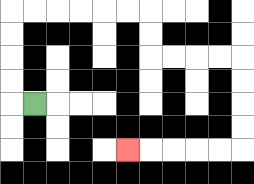{'start': '[1, 4]', 'end': '[5, 6]', 'path_directions': 'L,U,U,U,U,R,R,R,R,R,R,D,D,R,R,R,R,D,D,D,D,L,L,L,L,L', 'path_coordinates': '[[1, 4], [0, 4], [0, 3], [0, 2], [0, 1], [0, 0], [1, 0], [2, 0], [3, 0], [4, 0], [5, 0], [6, 0], [6, 1], [6, 2], [7, 2], [8, 2], [9, 2], [10, 2], [10, 3], [10, 4], [10, 5], [10, 6], [9, 6], [8, 6], [7, 6], [6, 6], [5, 6]]'}